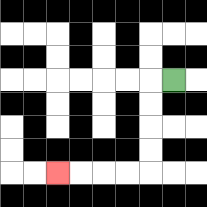{'start': '[7, 3]', 'end': '[2, 7]', 'path_directions': 'L,D,D,D,D,L,L,L,L', 'path_coordinates': '[[7, 3], [6, 3], [6, 4], [6, 5], [6, 6], [6, 7], [5, 7], [4, 7], [3, 7], [2, 7]]'}